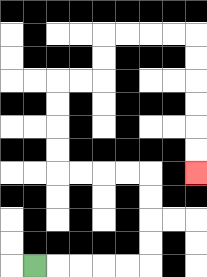{'start': '[1, 11]', 'end': '[8, 7]', 'path_directions': 'R,R,R,R,R,U,U,U,U,L,L,L,L,U,U,U,U,R,R,U,U,R,R,R,R,D,D,D,D,D,D', 'path_coordinates': '[[1, 11], [2, 11], [3, 11], [4, 11], [5, 11], [6, 11], [6, 10], [6, 9], [6, 8], [6, 7], [5, 7], [4, 7], [3, 7], [2, 7], [2, 6], [2, 5], [2, 4], [2, 3], [3, 3], [4, 3], [4, 2], [4, 1], [5, 1], [6, 1], [7, 1], [8, 1], [8, 2], [8, 3], [8, 4], [8, 5], [8, 6], [8, 7]]'}